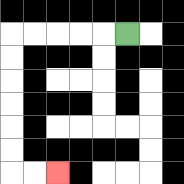{'start': '[5, 1]', 'end': '[2, 7]', 'path_directions': 'L,L,L,L,L,D,D,D,D,D,D,R,R', 'path_coordinates': '[[5, 1], [4, 1], [3, 1], [2, 1], [1, 1], [0, 1], [0, 2], [0, 3], [0, 4], [0, 5], [0, 6], [0, 7], [1, 7], [2, 7]]'}